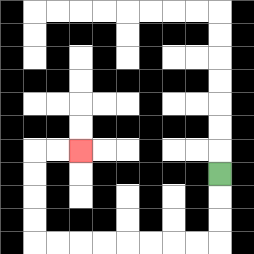{'start': '[9, 7]', 'end': '[3, 6]', 'path_directions': 'D,D,D,L,L,L,L,L,L,L,L,U,U,U,U,R,R', 'path_coordinates': '[[9, 7], [9, 8], [9, 9], [9, 10], [8, 10], [7, 10], [6, 10], [5, 10], [4, 10], [3, 10], [2, 10], [1, 10], [1, 9], [1, 8], [1, 7], [1, 6], [2, 6], [3, 6]]'}